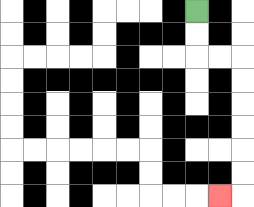{'start': '[8, 0]', 'end': '[9, 8]', 'path_directions': 'D,D,R,R,D,D,D,D,D,D,L', 'path_coordinates': '[[8, 0], [8, 1], [8, 2], [9, 2], [10, 2], [10, 3], [10, 4], [10, 5], [10, 6], [10, 7], [10, 8], [9, 8]]'}